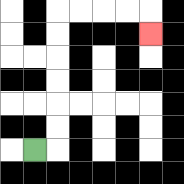{'start': '[1, 6]', 'end': '[6, 1]', 'path_directions': 'R,U,U,U,U,U,U,R,R,R,R,D', 'path_coordinates': '[[1, 6], [2, 6], [2, 5], [2, 4], [2, 3], [2, 2], [2, 1], [2, 0], [3, 0], [4, 0], [5, 0], [6, 0], [6, 1]]'}